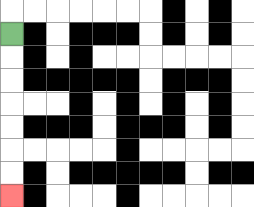{'start': '[0, 1]', 'end': '[0, 8]', 'path_directions': 'D,D,D,D,D,D,D', 'path_coordinates': '[[0, 1], [0, 2], [0, 3], [0, 4], [0, 5], [0, 6], [0, 7], [0, 8]]'}